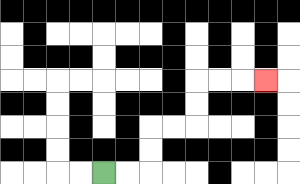{'start': '[4, 7]', 'end': '[11, 3]', 'path_directions': 'R,R,U,U,R,R,U,U,R,R,R', 'path_coordinates': '[[4, 7], [5, 7], [6, 7], [6, 6], [6, 5], [7, 5], [8, 5], [8, 4], [8, 3], [9, 3], [10, 3], [11, 3]]'}